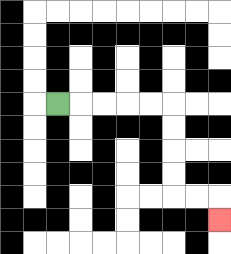{'start': '[2, 4]', 'end': '[9, 9]', 'path_directions': 'R,R,R,R,R,D,D,D,D,R,R,D', 'path_coordinates': '[[2, 4], [3, 4], [4, 4], [5, 4], [6, 4], [7, 4], [7, 5], [7, 6], [7, 7], [7, 8], [8, 8], [9, 8], [9, 9]]'}